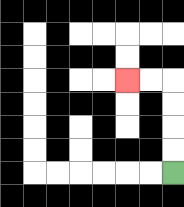{'start': '[7, 7]', 'end': '[5, 3]', 'path_directions': 'U,U,U,U,L,L', 'path_coordinates': '[[7, 7], [7, 6], [7, 5], [7, 4], [7, 3], [6, 3], [5, 3]]'}